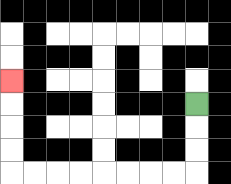{'start': '[8, 4]', 'end': '[0, 3]', 'path_directions': 'D,D,D,L,L,L,L,L,L,L,L,U,U,U,U', 'path_coordinates': '[[8, 4], [8, 5], [8, 6], [8, 7], [7, 7], [6, 7], [5, 7], [4, 7], [3, 7], [2, 7], [1, 7], [0, 7], [0, 6], [0, 5], [0, 4], [0, 3]]'}